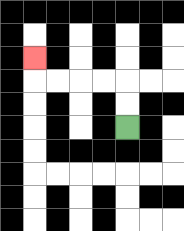{'start': '[5, 5]', 'end': '[1, 2]', 'path_directions': 'U,U,L,L,L,L,U', 'path_coordinates': '[[5, 5], [5, 4], [5, 3], [4, 3], [3, 3], [2, 3], [1, 3], [1, 2]]'}